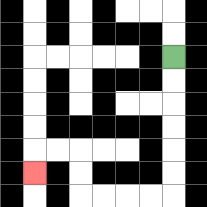{'start': '[7, 2]', 'end': '[1, 7]', 'path_directions': 'D,D,D,D,D,D,L,L,L,L,U,U,L,L,D', 'path_coordinates': '[[7, 2], [7, 3], [7, 4], [7, 5], [7, 6], [7, 7], [7, 8], [6, 8], [5, 8], [4, 8], [3, 8], [3, 7], [3, 6], [2, 6], [1, 6], [1, 7]]'}